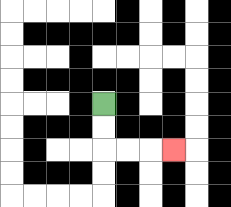{'start': '[4, 4]', 'end': '[7, 6]', 'path_directions': 'D,D,R,R,R', 'path_coordinates': '[[4, 4], [4, 5], [4, 6], [5, 6], [6, 6], [7, 6]]'}